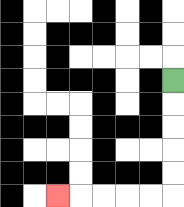{'start': '[7, 3]', 'end': '[2, 8]', 'path_directions': 'D,D,D,D,D,L,L,L,L,L', 'path_coordinates': '[[7, 3], [7, 4], [7, 5], [7, 6], [7, 7], [7, 8], [6, 8], [5, 8], [4, 8], [3, 8], [2, 8]]'}